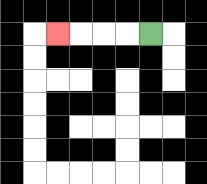{'start': '[6, 1]', 'end': '[2, 1]', 'path_directions': 'L,L,L,L', 'path_coordinates': '[[6, 1], [5, 1], [4, 1], [3, 1], [2, 1]]'}